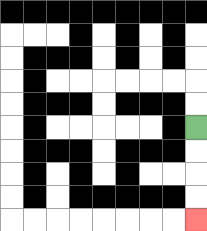{'start': '[8, 5]', 'end': '[8, 9]', 'path_directions': 'D,D,D,D', 'path_coordinates': '[[8, 5], [8, 6], [8, 7], [8, 8], [8, 9]]'}